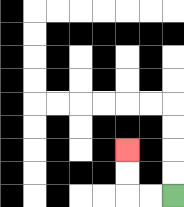{'start': '[7, 8]', 'end': '[5, 6]', 'path_directions': 'L,L,U,U', 'path_coordinates': '[[7, 8], [6, 8], [5, 8], [5, 7], [5, 6]]'}